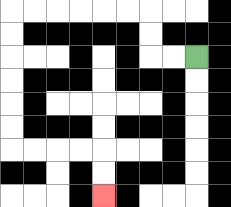{'start': '[8, 2]', 'end': '[4, 8]', 'path_directions': 'L,L,U,U,L,L,L,L,L,L,D,D,D,D,D,D,R,R,R,R,D,D', 'path_coordinates': '[[8, 2], [7, 2], [6, 2], [6, 1], [6, 0], [5, 0], [4, 0], [3, 0], [2, 0], [1, 0], [0, 0], [0, 1], [0, 2], [0, 3], [0, 4], [0, 5], [0, 6], [1, 6], [2, 6], [3, 6], [4, 6], [4, 7], [4, 8]]'}